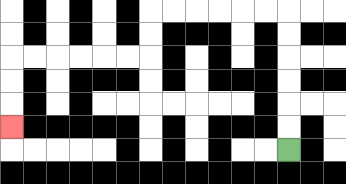{'start': '[12, 6]', 'end': '[0, 5]', 'path_directions': 'U,U,U,U,U,U,L,L,L,L,L,L,D,D,L,L,L,L,L,L,D,D,D', 'path_coordinates': '[[12, 6], [12, 5], [12, 4], [12, 3], [12, 2], [12, 1], [12, 0], [11, 0], [10, 0], [9, 0], [8, 0], [7, 0], [6, 0], [6, 1], [6, 2], [5, 2], [4, 2], [3, 2], [2, 2], [1, 2], [0, 2], [0, 3], [0, 4], [0, 5]]'}